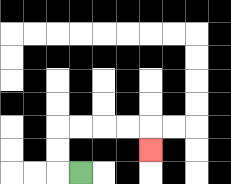{'start': '[3, 7]', 'end': '[6, 6]', 'path_directions': 'L,U,U,R,R,R,R,D', 'path_coordinates': '[[3, 7], [2, 7], [2, 6], [2, 5], [3, 5], [4, 5], [5, 5], [6, 5], [6, 6]]'}